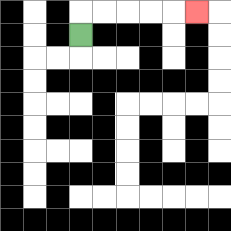{'start': '[3, 1]', 'end': '[8, 0]', 'path_directions': 'U,R,R,R,R,R', 'path_coordinates': '[[3, 1], [3, 0], [4, 0], [5, 0], [6, 0], [7, 0], [8, 0]]'}